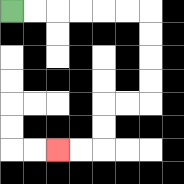{'start': '[0, 0]', 'end': '[2, 6]', 'path_directions': 'R,R,R,R,R,R,D,D,D,D,L,L,D,D,L,L', 'path_coordinates': '[[0, 0], [1, 0], [2, 0], [3, 0], [4, 0], [5, 0], [6, 0], [6, 1], [6, 2], [6, 3], [6, 4], [5, 4], [4, 4], [4, 5], [4, 6], [3, 6], [2, 6]]'}